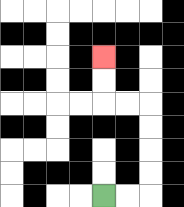{'start': '[4, 8]', 'end': '[4, 2]', 'path_directions': 'R,R,U,U,U,U,L,L,U,U', 'path_coordinates': '[[4, 8], [5, 8], [6, 8], [6, 7], [6, 6], [6, 5], [6, 4], [5, 4], [4, 4], [4, 3], [4, 2]]'}